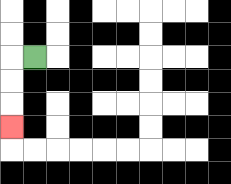{'start': '[1, 2]', 'end': '[0, 5]', 'path_directions': 'L,D,D,D', 'path_coordinates': '[[1, 2], [0, 2], [0, 3], [0, 4], [0, 5]]'}